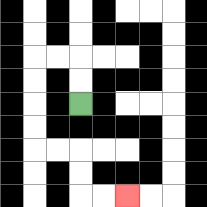{'start': '[3, 4]', 'end': '[5, 8]', 'path_directions': 'U,U,L,L,D,D,D,D,R,R,D,D,R,R', 'path_coordinates': '[[3, 4], [3, 3], [3, 2], [2, 2], [1, 2], [1, 3], [1, 4], [1, 5], [1, 6], [2, 6], [3, 6], [3, 7], [3, 8], [4, 8], [5, 8]]'}